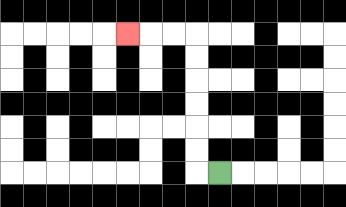{'start': '[9, 7]', 'end': '[5, 1]', 'path_directions': 'L,U,U,U,U,U,U,L,L,L', 'path_coordinates': '[[9, 7], [8, 7], [8, 6], [8, 5], [8, 4], [8, 3], [8, 2], [8, 1], [7, 1], [6, 1], [5, 1]]'}